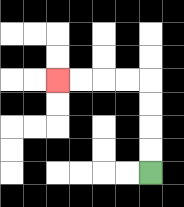{'start': '[6, 7]', 'end': '[2, 3]', 'path_directions': 'U,U,U,U,L,L,L,L', 'path_coordinates': '[[6, 7], [6, 6], [6, 5], [6, 4], [6, 3], [5, 3], [4, 3], [3, 3], [2, 3]]'}